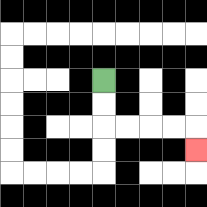{'start': '[4, 3]', 'end': '[8, 6]', 'path_directions': 'D,D,R,R,R,R,D', 'path_coordinates': '[[4, 3], [4, 4], [4, 5], [5, 5], [6, 5], [7, 5], [8, 5], [8, 6]]'}